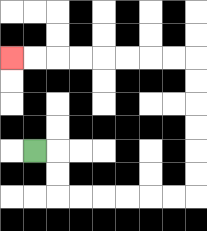{'start': '[1, 6]', 'end': '[0, 2]', 'path_directions': 'R,D,D,R,R,R,R,R,R,U,U,U,U,U,U,L,L,L,L,L,L,L,L', 'path_coordinates': '[[1, 6], [2, 6], [2, 7], [2, 8], [3, 8], [4, 8], [5, 8], [6, 8], [7, 8], [8, 8], [8, 7], [8, 6], [8, 5], [8, 4], [8, 3], [8, 2], [7, 2], [6, 2], [5, 2], [4, 2], [3, 2], [2, 2], [1, 2], [0, 2]]'}